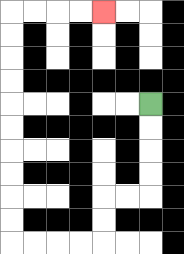{'start': '[6, 4]', 'end': '[4, 0]', 'path_directions': 'D,D,D,D,L,L,D,D,L,L,L,L,U,U,U,U,U,U,U,U,U,U,R,R,R,R', 'path_coordinates': '[[6, 4], [6, 5], [6, 6], [6, 7], [6, 8], [5, 8], [4, 8], [4, 9], [4, 10], [3, 10], [2, 10], [1, 10], [0, 10], [0, 9], [0, 8], [0, 7], [0, 6], [0, 5], [0, 4], [0, 3], [0, 2], [0, 1], [0, 0], [1, 0], [2, 0], [3, 0], [4, 0]]'}